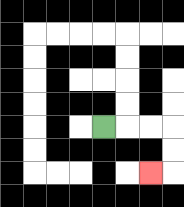{'start': '[4, 5]', 'end': '[6, 7]', 'path_directions': 'R,R,R,D,D,L', 'path_coordinates': '[[4, 5], [5, 5], [6, 5], [7, 5], [7, 6], [7, 7], [6, 7]]'}